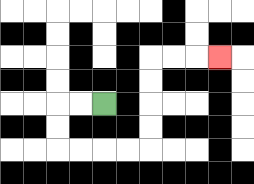{'start': '[4, 4]', 'end': '[9, 2]', 'path_directions': 'L,L,D,D,R,R,R,R,U,U,U,U,R,R,R', 'path_coordinates': '[[4, 4], [3, 4], [2, 4], [2, 5], [2, 6], [3, 6], [4, 6], [5, 6], [6, 6], [6, 5], [6, 4], [6, 3], [6, 2], [7, 2], [8, 2], [9, 2]]'}